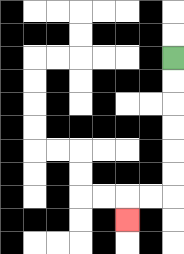{'start': '[7, 2]', 'end': '[5, 9]', 'path_directions': 'D,D,D,D,D,D,L,L,D', 'path_coordinates': '[[7, 2], [7, 3], [7, 4], [7, 5], [7, 6], [7, 7], [7, 8], [6, 8], [5, 8], [5, 9]]'}